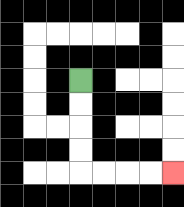{'start': '[3, 3]', 'end': '[7, 7]', 'path_directions': 'D,D,D,D,R,R,R,R', 'path_coordinates': '[[3, 3], [3, 4], [3, 5], [3, 6], [3, 7], [4, 7], [5, 7], [6, 7], [7, 7]]'}